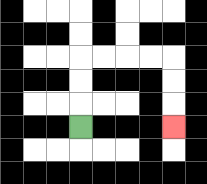{'start': '[3, 5]', 'end': '[7, 5]', 'path_directions': 'U,U,U,R,R,R,R,D,D,D', 'path_coordinates': '[[3, 5], [3, 4], [3, 3], [3, 2], [4, 2], [5, 2], [6, 2], [7, 2], [7, 3], [7, 4], [7, 5]]'}